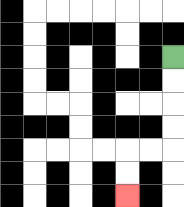{'start': '[7, 2]', 'end': '[5, 8]', 'path_directions': 'D,D,D,D,L,L,D,D', 'path_coordinates': '[[7, 2], [7, 3], [7, 4], [7, 5], [7, 6], [6, 6], [5, 6], [5, 7], [5, 8]]'}